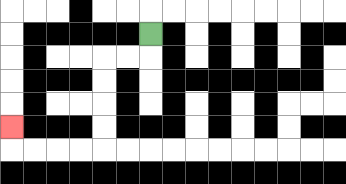{'start': '[6, 1]', 'end': '[0, 5]', 'path_directions': 'D,L,L,D,D,D,D,L,L,L,L,U', 'path_coordinates': '[[6, 1], [6, 2], [5, 2], [4, 2], [4, 3], [4, 4], [4, 5], [4, 6], [3, 6], [2, 6], [1, 6], [0, 6], [0, 5]]'}